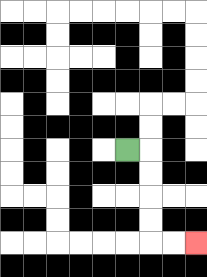{'start': '[5, 6]', 'end': '[8, 10]', 'path_directions': 'R,D,D,D,D,R,R', 'path_coordinates': '[[5, 6], [6, 6], [6, 7], [6, 8], [6, 9], [6, 10], [7, 10], [8, 10]]'}